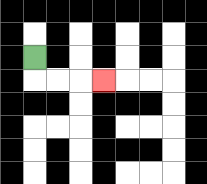{'start': '[1, 2]', 'end': '[4, 3]', 'path_directions': 'D,R,R,R', 'path_coordinates': '[[1, 2], [1, 3], [2, 3], [3, 3], [4, 3]]'}